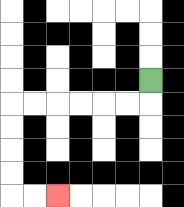{'start': '[6, 3]', 'end': '[2, 8]', 'path_directions': 'D,L,L,L,L,L,L,D,D,D,D,R,R', 'path_coordinates': '[[6, 3], [6, 4], [5, 4], [4, 4], [3, 4], [2, 4], [1, 4], [0, 4], [0, 5], [0, 6], [0, 7], [0, 8], [1, 8], [2, 8]]'}